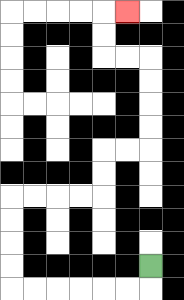{'start': '[6, 11]', 'end': '[5, 0]', 'path_directions': 'D,L,L,L,L,L,L,U,U,U,U,R,R,R,R,U,U,R,R,U,U,U,U,L,L,U,U,R', 'path_coordinates': '[[6, 11], [6, 12], [5, 12], [4, 12], [3, 12], [2, 12], [1, 12], [0, 12], [0, 11], [0, 10], [0, 9], [0, 8], [1, 8], [2, 8], [3, 8], [4, 8], [4, 7], [4, 6], [5, 6], [6, 6], [6, 5], [6, 4], [6, 3], [6, 2], [5, 2], [4, 2], [4, 1], [4, 0], [5, 0]]'}